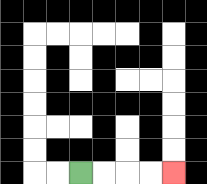{'start': '[3, 7]', 'end': '[7, 7]', 'path_directions': 'R,R,R,R', 'path_coordinates': '[[3, 7], [4, 7], [5, 7], [6, 7], [7, 7]]'}